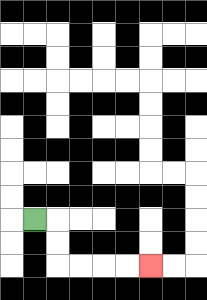{'start': '[1, 9]', 'end': '[6, 11]', 'path_directions': 'R,D,D,R,R,R,R', 'path_coordinates': '[[1, 9], [2, 9], [2, 10], [2, 11], [3, 11], [4, 11], [5, 11], [6, 11]]'}